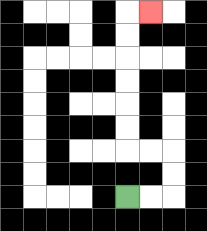{'start': '[5, 8]', 'end': '[6, 0]', 'path_directions': 'R,R,U,U,L,L,U,U,U,U,U,U,R', 'path_coordinates': '[[5, 8], [6, 8], [7, 8], [7, 7], [7, 6], [6, 6], [5, 6], [5, 5], [5, 4], [5, 3], [5, 2], [5, 1], [5, 0], [6, 0]]'}